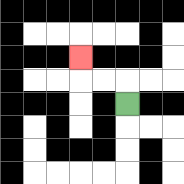{'start': '[5, 4]', 'end': '[3, 2]', 'path_directions': 'U,L,L,U', 'path_coordinates': '[[5, 4], [5, 3], [4, 3], [3, 3], [3, 2]]'}